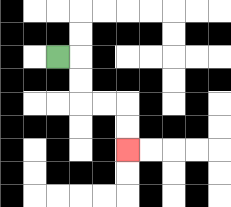{'start': '[2, 2]', 'end': '[5, 6]', 'path_directions': 'R,D,D,R,R,D,D', 'path_coordinates': '[[2, 2], [3, 2], [3, 3], [3, 4], [4, 4], [5, 4], [5, 5], [5, 6]]'}